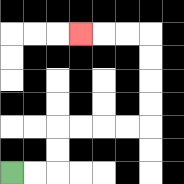{'start': '[0, 7]', 'end': '[3, 1]', 'path_directions': 'R,R,U,U,R,R,R,R,U,U,U,U,L,L,L', 'path_coordinates': '[[0, 7], [1, 7], [2, 7], [2, 6], [2, 5], [3, 5], [4, 5], [5, 5], [6, 5], [6, 4], [6, 3], [6, 2], [6, 1], [5, 1], [4, 1], [3, 1]]'}